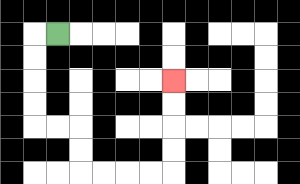{'start': '[2, 1]', 'end': '[7, 3]', 'path_directions': 'L,D,D,D,D,R,R,D,D,R,R,R,R,U,U,U,U', 'path_coordinates': '[[2, 1], [1, 1], [1, 2], [1, 3], [1, 4], [1, 5], [2, 5], [3, 5], [3, 6], [3, 7], [4, 7], [5, 7], [6, 7], [7, 7], [7, 6], [7, 5], [7, 4], [7, 3]]'}